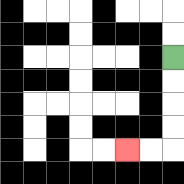{'start': '[7, 2]', 'end': '[5, 6]', 'path_directions': 'D,D,D,D,L,L', 'path_coordinates': '[[7, 2], [7, 3], [7, 4], [7, 5], [7, 6], [6, 6], [5, 6]]'}